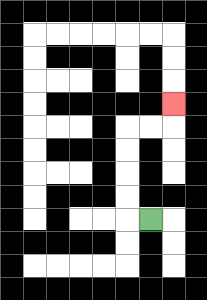{'start': '[6, 9]', 'end': '[7, 4]', 'path_directions': 'L,U,U,U,U,R,R,U', 'path_coordinates': '[[6, 9], [5, 9], [5, 8], [5, 7], [5, 6], [5, 5], [6, 5], [7, 5], [7, 4]]'}